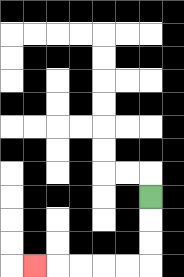{'start': '[6, 8]', 'end': '[1, 11]', 'path_directions': 'D,D,D,L,L,L,L,L', 'path_coordinates': '[[6, 8], [6, 9], [6, 10], [6, 11], [5, 11], [4, 11], [3, 11], [2, 11], [1, 11]]'}